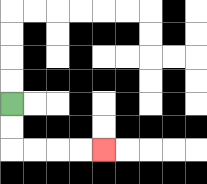{'start': '[0, 4]', 'end': '[4, 6]', 'path_directions': 'D,D,R,R,R,R', 'path_coordinates': '[[0, 4], [0, 5], [0, 6], [1, 6], [2, 6], [3, 6], [4, 6]]'}